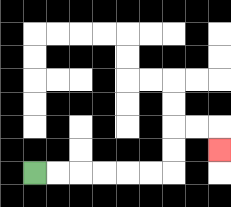{'start': '[1, 7]', 'end': '[9, 6]', 'path_directions': 'R,R,R,R,R,R,U,U,R,R,D', 'path_coordinates': '[[1, 7], [2, 7], [3, 7], [4, 7], [5, 7], [6, 7], [7, 7], [7, 6], [7, 5], [8, 5], [9, 5], [9, 6]]'}